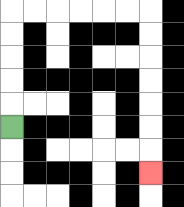{'start': '[0, 5]', 'end': '[6, 7]', 'path_directions': 'U,U,U,U,U,R,R,R,R,R,R,D,D,D,D,D,D,D', 'path_coordinates': '[[0, 5], [0, 4], [0, 3], [0, 2], [0, 1], [0, 0], [1, 0], [2, 0], [3, 0], [4, 0], [5, 0], [6, 0], [6, 1], [6, 2], [6, 3], [6, 4], [6, 5], [6, 6], [6, 7]]'}